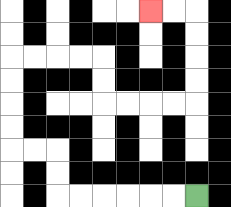{'start': '[8, 8]', 'end': '[6, 0]', 'path_directions': 'L,L,L,L,L,L,U,U,L,L,U,U,U,U,R,R,R,R,D,D,R,R,R,R,U,U,U,U,L,L', 'path_coordinates': '[[8, 8], [7, 8], [6, 8], [5, 8], [4, 8], [3, 8], [2, 8], [2, 7], [2, 6], [1, 6], [0, 6], [0, 5], [0, 4], [0, 3], [0, 2], [1, 2], [2, 2], [3, 2], [4, 2], [4, 3], [4, 4], [5, 4], [6, 4], [7, 4], [8, 4], [8, 3], [8, 2], [8, 1], [8, 0], [7, 0], [6, 0]]'}